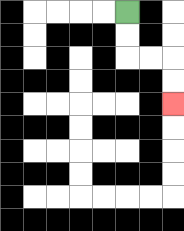{'start': '[5, 0]', 'end': '[7, 4]', 'path_directions': 'D,D,R,R,D,D', 'path_coordinates': '[[5, 0], [5, 1], [5, 2], [6, 2], [7, 2], [7, 3], [7, 4]]'}